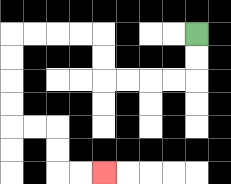{'start': '[8, 1]', 'end': '[4, 7]', 'path_directions': 'D,D,L,L,L,L,U,U,L,L,L,L,D,D,D,D,R,R,D,D,R,R', 'path_coordinates': '[[8, 1], [8, 2], [8, 3], [7, 3], [6, 3], [5, 3], [4, 3], [4, 2], [4, 1], [3, 1], [2, 1], [1, 1], [0, 1], [0, 2], [0, 3], [0, 4], [0, 5], [1, 5], [2, 5], [2, 6], [2, 7], [3, 7], [4, 7]]'}